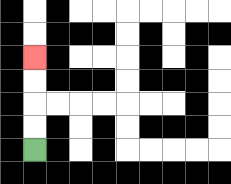{'start': '[1, 6]', 'end': '[1, 2]', 'path_directions': 'U,U,U,U', 'path_coordinates': '[[1, 6], [1, 5], [1, 4], [1, 3], [1, 2]]'}